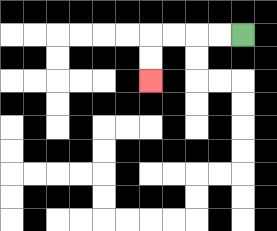{'start': '[10, 1]', 'end': '[6, 3]', 'path_directions': 'L,L,L,L,D,D', 'path_coordinates': '[[10, 1], [9, 1], [8, 1], [7, 1], [6, 1], [6, 2], [6, 3]]'}